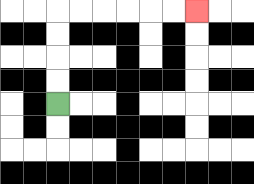{'start': '[2, 4]', 'end': '[8, 0]', 'path_directions': 'U,U,U,U,R,R,R,R,R,R', 'path_coordinates': '[[2, 4], [2, 3], [2, 2], [2, 1], [2, 0], [3, 0], [4, 0], [5, 0], [6, 0], [7, 0], [8, 0]]'}